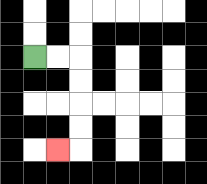{'start': '[1, 2]', 'end': '[2, 6]', 'path_directions': 'R,R,D,D,D,D,L', 'path_coordinates': '[[1, 2], [2, 2], [3, 2], [3, 3], [3, 4], [3, 5], [3, 6], [2, 6]]'}